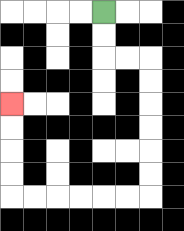{'start': '[4, 0]', 'end': '[0, 4]', 'path_directions': 'D,D,R,R,D,D,D,D,D,D,L,L,L,L,L,L,U,U,U,U', 'path_coordinates': '[[4, 0], [4, 1], [4, 2], [5, 2], [6, 2], [6, 3], [6, 4], [6, 5], [6, 6], [6, 7], [6, 8], [5, 8], [4, 8], [3, 8], [2, 8], [1, 8], [0, 8], [0, 7], [0, 6], [0, 5], [0, 4]]'}